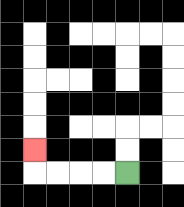{'start': '[5, 7]', 'end': '[1, 6]', 'path_directions': 'L,L,L,L,U', 'path_coordinates': '[[5, 7], [4, 7], [3, 7], [2, 7], [1, 7], [1, 6]]'}